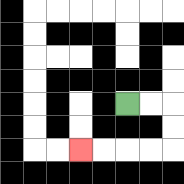{'start': '[5, 4]', 'end': '[3, 6]', 'path_directions': 'R,R,D,D,L,L,L,L', 'path_coordinates': '[[5, 4], [6, 4], [7, 4], [7, 5], [7, 6], [6, 6], [5, 6], [4, 6], [3, 6]]'}